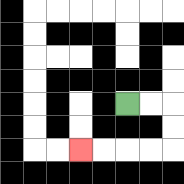{'start': '[5, 4]', 'end': '[3, 6]', 'path_directions': 'R,R,D,D,L,L,L,L', 'path_coordinates': '[[5, 4], [6, 4], [7, 4], [7, 5], [7, 6], [6, 6], [5, 6], [4, 6], [3, 6]]'}